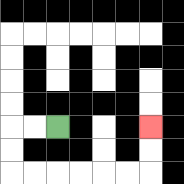{'start': '[2, 5]', 'end': '[6, 5]', 'path_directions': 'L,L,D,D,R,R,R,R,R,R,U,U', 'path_coordinates': '[[2, 5], [1, 5], [0, 5], [0, 6], [0, 7], [1, 7], [2, 7], [3, 7], [4, 7], [5, 7], [6, 7], [6, 6], [6, 5]]'}